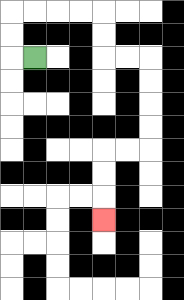{'start': '[1, 2]', 'end': '[4, 9]', 'path_directions': 'L,U,U,R,R,R,R,D,D,R,R,D,D,D,D,L,L,D,D,D', 'path_coordinates': '[[1, 2], [0, 2], [0, 1], [0, 0], [1, 0], [2, 0], [3, 0], [4, 0], [4, 1], [4, 2], [5, 2], [6, 2], [6, 3], [6, 4], [6, 5], [6, 6], [5, 6], [4, 6], [4, 7], [4, 8], [4, 9]]'}